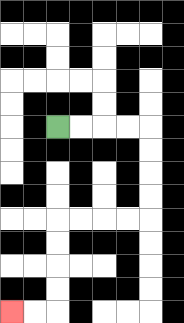{'start': '[2, 5]', 'end': '[0, 13]', 'path_directions': 'R,R,R,R,D,D,D,D,L,L,L,L,D,D,D,D,L,L', 'path_coordinates': '[[2, 5], [3, 5], [4, 5], [5, 5], [6, 5], [6, 6], [6, 7], [6, 8], [6, 9], [5, 9], [4, 9], [3, 9], [2, 9], [2, 10], [2, 11], [2, 12], [2, 13], [1, 13], [0, 13]]'}